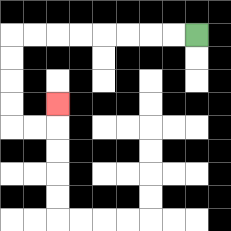{'start': '[8, 1]', 'end': '[2, 4]', 'path_directions': 'L,L,L,L,L,L,L,L,D,D,D,D,R,R,U', 'path_coordinates': '[[8, 1], [7, 1], [6, 1], [5, 1], [4, 1], [3, 1], [2, 1], [1, 1], [0, 1], [0, 2], [0, 3], [0, 4], [0, 5], [1, 5], [2, 5], [2, 4]]'}